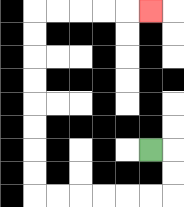{'start': '[6, 6]', 'end': '[6, 0]', 'path_directions': 'R,D,D,L,L,L,L,L,L,U,U,U,U,U,U,U,U,R,R,R,R,R', 'path_coordinates': '[[6, 6], [7, 6], [7, 7], [7, 8], [6, 8], [5, 8], [4, 8], [3, 8], [2, 8], [1, 8], [1, 7], [1, 6], [1, 5], [1, 4], [1, 3], [1, 2], [1, 1], [1, 0], [2, 0], [3, 0], [4, 0], [5, 0], [6, 0]]'}